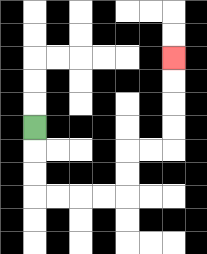{'start': '[1, 5]', 'end': '[7, 2]', 'path_directions': 'D,D,D,R,R,R,R,U,U,R,R,U,U,U,U', 'path_coordinates': '[[1, 5], [1, 6], [1, 7], [1, 8], [2, 8], [3, 8], [4, 8], [5, 8], [5, 7], [5, 6], [6, 6], [7, 6], [7, 5], [7, 4], [7, 3], [7, 2]]'}